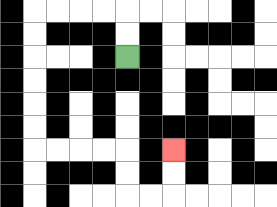{'start': '[5, 2]', 'end': '[7, 6]', 'path_directions': 'U,U,L,L,L,L,D,D,D,D,D,D,R,R,R,R,D,D,R,R,U,U', 'path_coordinates': '[[5, 2], [5, 1], [5, 0], [4, 0], [3, 0], [2, 0], [1, 0], [1, 1], [1, 2], [1, 3], [1, 4], [1, 5], [1, 6], [2, 6], [3, 6], [4, 6], [5, 6], [5, 7], [5, 8], [6, 8], [7, 8], [7, 7], [7, 6]]'}